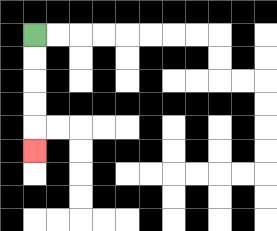{'start': '[1, 1]', 'end': '[1, 6]', 'path_directions': 'D,D,D,D,D', 'path_coordinates': '[[1, 1], [1, 2], [1, 3], [1, 4], [1, 5], [1, 6]]'}